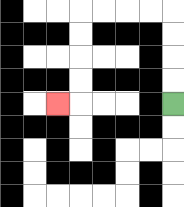{'start': '[7, 4]', 'end': '[2, 4]', 'path_directions': 'U,U,U,U,L,L,L,L,D,D,D,D,L', 'path_coordinates': '[[7, 4], [7, 3], [7, 2], [7, 1], [7, 0], [6, 0], [5, 0], [4, 0], [3, 0], [3, 1], [3, 2], [3, 3], [3, 4], [2, 4]]'}